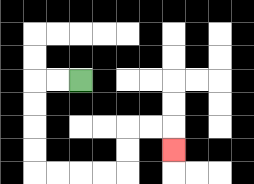{'start': '[3, 3]', 'end': '[7, 6]', 'path_directions': 'L,L,D,D,D,D,R,R,R,R,U,U,R,R,D', 'path_coordinates': '[[3, 3], [2, 3], [1, 3], [1, 4], [1, 5], [1, 6], [1, 7], [2, 7], [3, 7], [4, 7], [5, 7], [5, 6], [5, 5], [6, 5], [7, 5], [7, 6]]'}